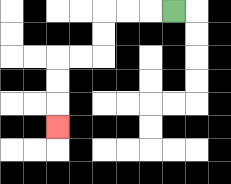{'start': '[7, 0]', 'end': '[2, 5]', 'path_directions': 'L,L,L,D,D,L,L,D,D,D', 'path_coordinates': '[[7, 0], [6, 0], [5, 0], [4, 0], [4, 1], [4, 2], [3, 2], [2, 2], [2, 3], [2, 4], [2, 5]]'}